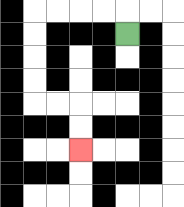{'start': '[5, 1]', 'end': '[3, 6]', 'path_directions': 'U,L,L,L,L,D,D,D,D,R,R,D,D', 'path_coordinates': '[[5, 1], [5, 0], [4, 0], [3, 0], [2, 0], [1, 0], [1, 1], [1, 2], [1, 3], [1, 4], [2, 4], [3, 4], [3, 5], [3, 6]]'}